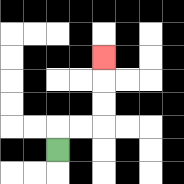{'start': '[2, 6]', 'end': '[4, 2]', 'path_directions': 'U,R,R,U,U,U', 'path_coordinates': '[[2, 6], [2, 5], [3, 5], [4, 5], [4, 4], [4, 3], [4, 2]]'}